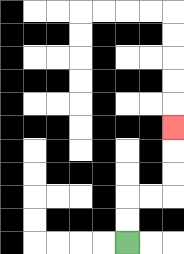{'start': '[5, 10]', 'end': '[7, 5]', 'path_directions': 'U,U,R,R,U,U,U', 'path_coordinates': '[[5, 10], [5, 9], [5, 8], [6, 8], [7, 8], [7, 7], [7, 6], [7, 5]]'}